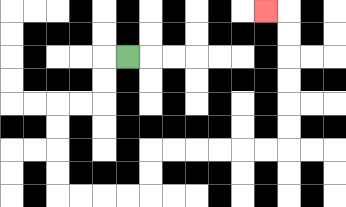{'start': '[5, 2]', 'end': '[11, 0]', 'path_directions': 'L,D,D,L,L,D,D,D,D,R,R,R,R,U,U,R,R,R,R,R,R,U,U,U,U,U,U,L', 'path_coordinates': '[[5, 2], [4, 2], [4, 3], [4, 4], [3, 4], [2, 4], [2, 5], [2, 6], [2, 7], [2, 8], [3, 8], [4, 8], [5, 8], [6, 8], [6, 7], [6, 6], [7, 6], [8, 6], [9, 6], [10, 6], [11, 6], [12, 6], [12, 5], [12, 4], [12, 3], [12, 2], [12, 1], [12, 0], [11, 0]]'}